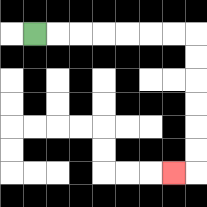{'start': '[1, 1]', 'end': '[7, 7]', 'path_directions': 'R,R,R,R,R,R,R,D,D,D,D,D,D,L', 'path_coordinates': '[[1, 1], [2, 1], [3, 1], [4, 1], [5, 1], [6, 1], [7, 1], [8, 1], [8, 2], [8, 3], [8, 4], [8, 5], [8, 6], [8, 7], [7, 7]]'}